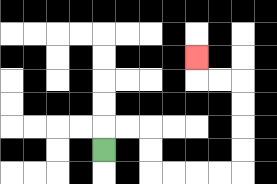{'start': '[4, 6]', 'end': '[8, 2]', 'path_directions': 'U,R,R,D,D,R,R,R,R,U,U,U,U,L,L,U', 'path_coordinates': '[[4, 6], [4, 5], [5, 5], [6, 5], [6, 6], [6, 7], [7, 7], [8, 7], [9, 7], [10, 7], [10, 6], [10, 5], [10, 4], [10, 3], [9, 3], [8, 3], [8, 2]]'}